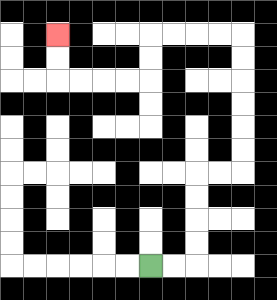{'start': '[6, 11]', 'end': '[2, 1]', 'path_directions': 'R,R,U,U,U,U,R,R,U,U,U,U,U,U,L,L,L,L,D,D,L,L,L,L,U,U', 'path_coordinates': '[[6, 11], [7, 11], [8, 11], [8, 10], [8, 9], [8, 8], [8, 7], [9, 7], [10, 7], [10, 6], [10, 5], [10, 4], [10, 3], [10, 2], [10, 1], [9, 1], [8, 1], [7, 1], [6, 1], [6, 2], [6, 3], [5, 3], [4, 3], [3, 3], [2, 3], [2, 2], [2, 1]]'}